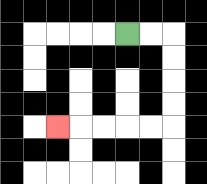{'start': '[5, 1]', 'end': '[2, 5]', 'path_directions': 'R,R,D,D,D,D,L,L,L,L,L', 'path_coordinates': '[[5, 1], [6, 1], [7, 1], [7, 2], [7, 3], [7, 4], [7, 5], [6, 5], [5, 5], [4, 5], [3, 5], [2, 5]]'}